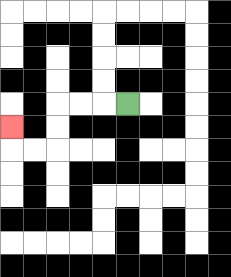{'start': '[5, 4]', 'end': '[0, 5]', 'path_directions': 'L,L,L,D,D,L,L,U', 'path_coordinates': '[[5, 4], [4, 4], [3, 4], [2, 4], [2, 5], [2, 6], [1, 6], [0, 6], [0, 5]]'}